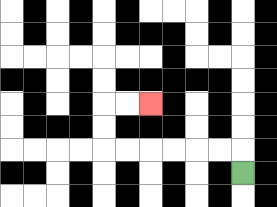{'start': '[10, 7]', 'end': '[6, 4]', 'path_directions': 'U,L,L,L,L,L,L,U,U,R,R', 'path_coordinates': '[[10, 7], [10, 6], [9, 6], [8, 6], [7, 6], [6, 6], [5, 6], [4, 6], [4, 5], [4, 4], [5, 4], [6, 4]]'}